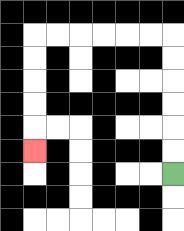{'start': '[7, 7]', 'end': '[1, 6]', 'path_directions': 'U,U,U,U,U,U,L,L,L,L,L,L,D,D,D,D,D', 'path_coordinates': '[[7, 7], [7, 6], [7, 5], [7, 4], [7, 3], [7, 2], [7, 1], [6, 1], [5, 1], [4, 1], [3, 1], [2, 1], [1, 1], [1, 2], [1, 3], [1, 4], [1, 5], [1, 6]]'}